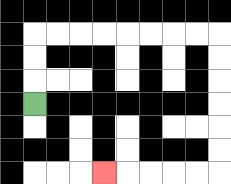{'start': '[1, 4]', 'end': '[4, 7]', 'path_directions': 'U,U,U,R,R,R,R,R,R,R,R,D,D,D,D,D,D,L,L,L,L,L', 'path_coordinates': '[[1, 4], [1, 3], [1, 2], [1, 1], [2, 1], [3, 1], [4, 1], [5, 1], [6, 1], [7, 1], [8, 1], [9, 1], [9, 2], [9, 3], [9, 4], [9, 5], [9, 6], [9, 7], [8, 7], [7, 7], [6, 7], [5, 7], [4, 7]]'}